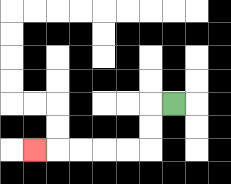{'start': '[7, 4]', 'end': '[1, 6]', 'path_directions': 'L,D,D,L,L,L,L,L', 'path_coordinates': '[[7, 4], [6, 4], [6, 5], [6, 6], [5, 6], [4, 6], [3, 6], [2, 6], [1, 6]]'}